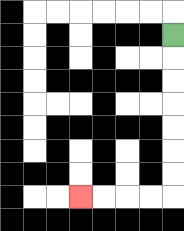{'start': '[7, 1]', 'end': '[3, 8]', 'path_directions': 'D,D,D,D,D,D,D,L,L,L,L', 'path_coordinates': '[[7, 1], [7, 2], [7, 3], [7, 4], [7, 5], [7, 6], [7, 7], [7, 8], [6, 8], [5, 8], [4, 8], [3, 8]]'}